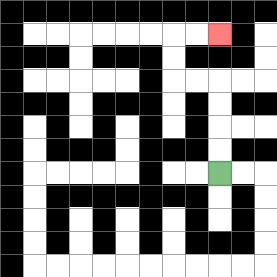{'start': '[9, 7]', 'end': '[9, 1]', 'path_directions': 'U,U,U,U,L,L,U,U,R,R', 'path_coordinates': '[[9, 7], [9, 6], [9, 5], [9, 4], [9, 3], [8, 3], [7, 3], [7, 2], [7, 1], [8, 1], [9, 1]]'}